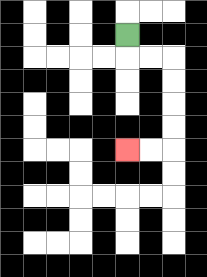{'start': '[5, 1]', 'end': '[5, 6]', 'path_directions': 'D,R,R,D,D,D,D,L,L', 'path_coordinates': '[[5, 1], [5, 2], [6, 2], [7, 2], [7, 3], [7, 4], [7, 5], [7, 6], [6, 6], [5, 6]]'}